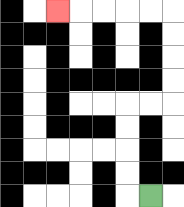{'start': '[6, 8]', 'end': '[2, 0]', 'path_directions': 'L,U,U,U,U,R,R,U,U,U,U,L,L,L,L,L', 'path_coordinates': '[[6, 8], [5, 8], [5, 7], [5, 6], [5, 5], [5, 4], [6, 4], [7, 4], [7, 3], [7, 2], [7, 1], [7, 0], [6, 0], [5, 0], [4, 0], [3, 0], [2, 0]]'}